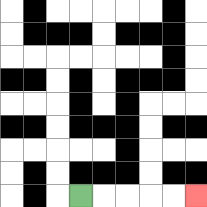{'start': '[3, 8]', 'end': '[8, 8]', 'path_directions': 'R,R,R,R,R', 'path_coordinates': '[[3, 8], [4, 8], [5, 8], [6, 8], [7, 8], [8, 8]]'}